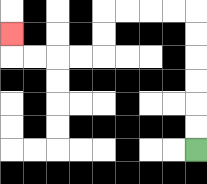{'start': '[8, 6]', 'end': '[0, 1]', 'path_directions': 'U,U,U,U,U,U,L,L,L,L,D,D,L,L,L,L,U', 'path_coordinates': '[[8, 6], [8, 5], [8, 4], [8, 3], [8, 2], [8, 1], [8, 0], [7, 0], [6, 0], [5, 0], [4, 0], [4, 1], [4, 2], [3, 2], [2, 2], [1, 2], [0, 2], [0, 1]]'}